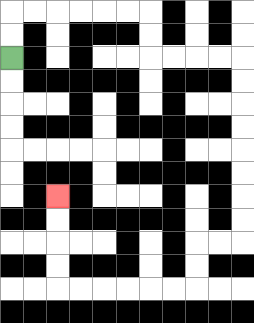{'start': '[0, 2]', 'end': '[2, 8]', 'path_directions': 'U,U,R,R,R,R,R,R,D,D,R,R,R,R,D,D,D,D,D,D,D,D,L,L,D,D,L,L,L,L,L,L,U,U,U,U', 'path_coordinates': '[[0, 2], [0, 1], [0, 0], [1, 0], [2, 0], [3, 0], [4, 0], [5, 0], [6, 0], [6, 1], [6, 2], [7, 2], [8, 2], [9, 2], [10, 2], [10, 3], [10, 4], [10, 5], [10, 6], [10, 7], [10, 8], [10, 9], [10, 10], [9, 10], [8, 10], [8, 11], [8, 12], [7, 12], [6, 12], [5, 12], [4, 12], [3, 12], [2, 12], [2, 11], [2, 10], [2, 9], [2, 8]]'}